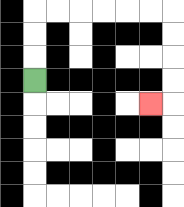{'start': '[1, 3]', 'end': '[6, 4]', 'path_directions': 'U,U,U,R,R,R,R,R,R,D,D,D,D,L', 'path_coordinates': '[[1, 3], [1, 2], [1, 1], [1, 0], [2, 0], [3, 0], [4, 0], [5, 0], [6, 0], [7, 0], [7, 1], [7, 2], [7, 3], [7, 4], [6, 4]]'}